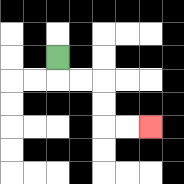{'start': '[2, 2]', 'end': '[6, 5]', 'path_directions': 'D,R,R,D,D,R,R', 'path_coordinates': '[[2, 2], [2, 3], [3, 3], [4, 3], [4, 4], [4, 5], [5, 5], [6, 5]]'}